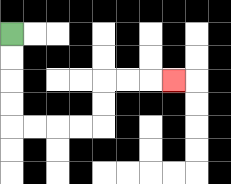{'start': '[0, 1]', 'end': '[7, 3]', 'path_directions': 'D,D,D,D,R,R,R,R,U,U,R,R,R', 'path_coordinates': '[[0, 1], [0, 2], [0, 3], [0, 4], [0, 5], [1, 5], [2, 5], [3, 5], [4, 5], [4, 4], [4, 3], [5, 3], [6, 3], [7, 3]]'}